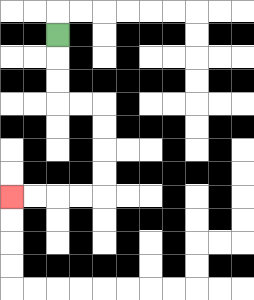{'start': '[2, 1]', 'end': '[0, 8]', 'path_directions': 'D,D,D,R,R,D,D,D,D,L,L,L,L', 'path_coordinates': '[[2, 1], [2, 2], [2, 3], [2, 4], [3, 4], [4, 4], [4, 5], [4, 6], [4, 7], [4, 8], [3, 8], [2, 8], [1, 8], [0, 8]]'}